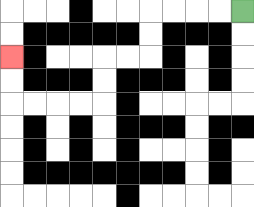{'start': '[10, 0]', 'end': '[0, 2]', 'path_directions': 'L,L,L,L,D,D,L,L,D,D,L,L,L,L,U,U', 'path_coordinates': '[[10, 0], [9, 0], [8, 0], [7, 0], [6, 0], [6, 1], [6, 2], [5, 2], [4, 2], [4, 3], [4, 4], [3, 4], [2, 4], [1, 4], [0, 4], [0, 3], [0, 2]]'}